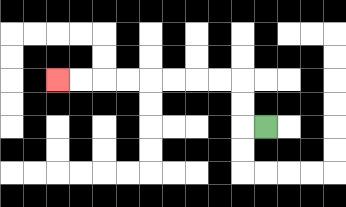{'start': '[11, 5]', 'end': '[2, 3]', 'path_directions': 'L,U,U,L,L,L,L,L,L,L,L', 'path_coordinates': '[[11, 5], [10, 5], [10, 4], [10, 3], [9, 3], [8, 3], [7, 3], [6, 3], [5, 3], [4, 3], [3, 3], [2, 3]]'}